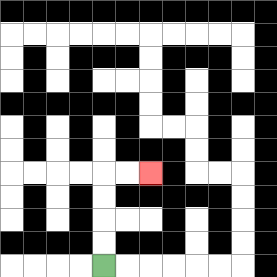{'start': '[4, 11]', 'end': '[6, 7]', 'path_directions': 'U,U,U,U,R,R', 'path_coordinates': '[[4, 11], [4, 10], [4, 9], [4, 8], [4, 7], [5, 7], [6, 7]]'}